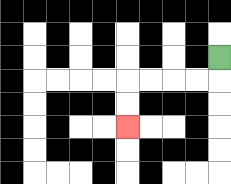{'start': '[9, 2]', 'end': '[5, 5]', 'path_directions': 'D,L,L,L,L,D,D', 'path_coordinates': '[[9, 2], [9, 3], [8, 3], [7, 3], [6, 3], [5, 3], [5, 4], [5, 5]]'}